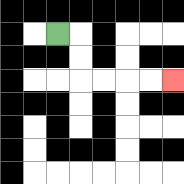{'start': '[2, 1]', 'end': '[7, 3]', 'path_directions': 'R,D,D,R,R,R,R', 'path_coordinates': '[[2, 1], [3, 1], [3, 2], [3, 3], [4, 3], [5, 3], [6, 3], [7, 3]]'}